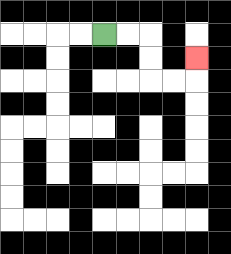{'start': '[4, 1]', 'end': '[8, 2]', 'path_directions': 'R,R,D,D,R,R,U', 'path_coordinates': '[[4, 1], [5, 1], [6, 1], [6, 2], [6, 3], [7, 3], [8, 3], [8, 2]]'}